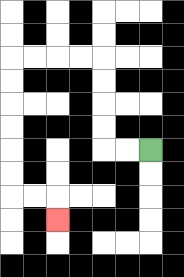{'start': '[6, 6]', 'end': '[2, 9]', 'path_directions': 'L,L,U,U,U,U,L,L,L,L,D,D,D,D,D,D,R,R,D', 'path_coordinates': '[[6, 6], [5, 6], [4, 6], [4, 5], [4, 4], [4, 3], [4, 2], [3, 2], [2, 2], [1, 2], [0, 2], [0, 3], [0, 4], [0, 5], [0, 6], [0, 7], [0, 8], [1, 8], [2, 8], [2, 9]]'}